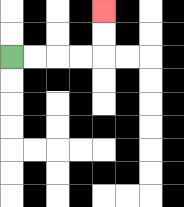{'start': '[0, 2]', 'end': '[4, 0]', 'path_directions': 'R,R,R,R,U,U', 'path_coordinates': '[[0, 2], [1, 2], [2, 2], [3, 2], [4, 2], [4, 1], [4, 0]]'}